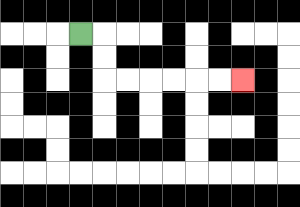{'start': '[3, 1]', 'end': '[10, 3]', 'path_directions': 'R,D,D,R,R,R,R,R,R', 'path_coordinates': '[[3, 1], [4, 1], [4, 2], [4, 3], [5, 3], [6, 3], [7, 3], [8, 3], [9, 3], [10, 3]]'}